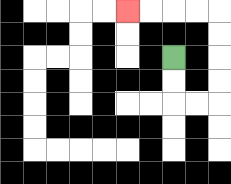{'start': '[7, 2]', 'end': '[5, 0]', 'path_directions': 'D,D,R,R,U,U,U,U,L,L,L,L', 'path_coordinates': '[[7, 2], [7, 3], [7, 4], [8, 4], [9, 4], [9, 3], [9, 2], [9, 1], [9, 0], [8, 0], [7, 0], [6, 0], [5, 0]]'}